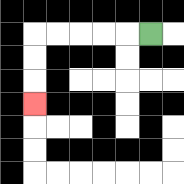{'start': '[6, 1]', 'end': '[1, 4]', 'path_directions': 'L,L,L,L,L,D,D,D', 'path_coordinates': '[[6, 1], [5, 1], [4, 1], [3, 1], [2, 1], [1, 1], [1, 2], [1, 3], [1, 4]]'}